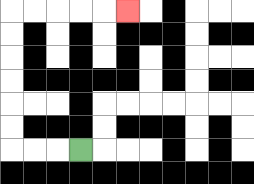{'start': '[3, 6]', 'end': '[5, 0]', 'path_directions': 'L,L,L,U,U,U,U,U,U,R,R,R,R,R', 'path_coordinates': '[[3, 6], [2, 6], [1, 6], [0, 6], [0, 5], [0, 4], [0, 3], [0, 2], [0, 1], [0, 0], [1, 0], [2, 0], [3, 0], [4, 0], [5, 0]]'}